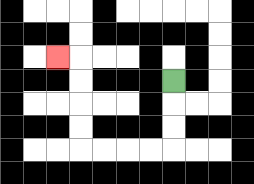{'start': '[7, 3]', 'end': '[2, 2]', 'path_directions': 'D,D,D,L,L,L,L,U,U,U,U,L', 'path_coordinates': '[[7, 3], [7, 4], [7, 5], [7, 6], [6, 6], [5, 6], [4, 6], [3, 6], [3, 5], [3, 4], [3, 3], [3, 2], [2, 2]]'}